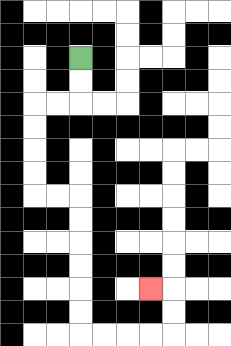{'start': '[3, 2]', 'end': '[6, 12]', 'path_directions': 'D,D,L,L,D,D,D,D,R,R,D,D,D,D,D,D,R,R,R,R,U,U,L', 'path_coordinates': '[[3, 2], [3, 3], [3, 4], [2, 4], [1, 4], [1, 5], [1, 6], [1, 7], [1, 8], [2, 8], [3, 8], [3, 9], [3, 10], [3, 11], [3, 12], [3, 13], [3, 14], [4, 14], [5, 14], [6, 14], [7, 14], [7, 13], [7, 12], [6, 12]]'}